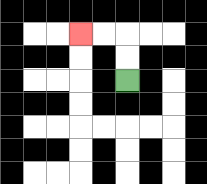{'start': '[5, 3]', 'end': '[3, 1]', 'path_directions': 'U,U,L,L', 'path_coordinates': '[[5, 3], [5, 2], [5, 1], [4, 1], [3, 1]]'}